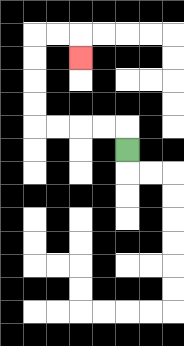{'start': '[5, 6]', 'end': '[3, 2]', 'path_directions': 'U,L,L,L,L,U,U,U,U,R,R,D', 'path_coordinates': '[[5, 6], [5, 5], [4, 5], [3, 5], [2, 5], [1, 5], [1, 4], [1, 3], [1, 2], [1, 1], [2, 1], [3, 1], [3, 2]]'}